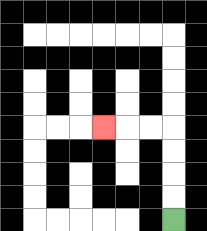{'start': '[7, 9]', 'end': '[4, 5]', 'path_directions': 'U,U,U,U,L,L,L', 'path_coordinates': '[[7, 9], [7, 8], [7, 7], [7, 6], [7, 5], [6, 5], [5, 5], [4, 5]]'}